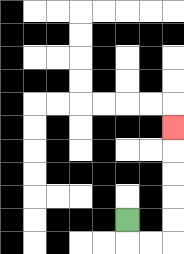{'start': '[5, 9]', 'end': '[7, 5]', 'path_directions': 'D,R,R,U,U,U,U,U', 'path_coordinates': '[[5, 9], [5, 10], [6, 10], [7, 10], [7, 9], [7, 8], [7, 7], [7, 6], [7, 5]]'}